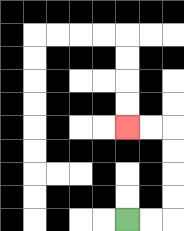{'start': '[5, 9]', 'end': '[5, 5]', 'path_directions': 'R,R,U,U,U,U,L,L', 'path_coordinates': '[[5, 9], [6, 9], [7, 9], [7, 8], [7, 7], [7, 6], [7, 5], [6, 5], [5, 5]]'}